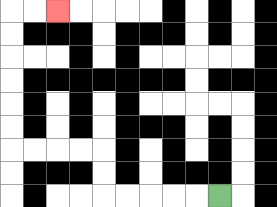{'start': '[9, 8]', 'end': '[2, 0]', 'path_directions': 'L,L,L,L,L,U,U,L,L,L,L,U,U,U,U,U,U,R,R', 'path_coordinates': '[[9, 8], [8, 8], [7, 8], [6, 8], [5, 8], [4, 8], [4, 7], [4, 6], [3, 6], [2, 6], [1, 6], [0, 6], [0, 5], [0, 4], [0, 3], [0, 2], [0, 1], [0, 0], [1, 0], [2, 0]]'}